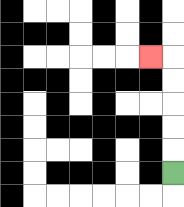{'start': '[7, 7]', 'end': '[6, 2]', 'path_directions': 'U,U,U,U,U,L', 'path_coordinates': '[[7, 7], [7, 6], [7, 5], [7, 4], [7, 3], [7, 2], [6, 2]]'}